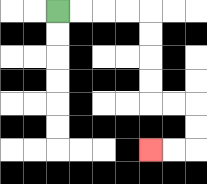{'start': '[2, 0]', 'end': '[6, 6]', 'path_directions': 'R,R,R,R,D,D,D,D,R,R,D,D,L,L', 'path_coordinates': '[[2, 0], [3, 0], [4, 0], [5, 0], [6, 0], [6, 1], [6, 2], [6, 3], [6, 4], [7, 4], [8, 4], [8, 5], [8, 6], [7, 6], [6, 6]]'}